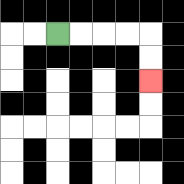{'start': '[2, 1]', 'end': '[6, 3]', 'path_directions': 'R,R,R,R,D,D', 'path_coordinates': '[[2, 1], [3, 1], [4, 1], [5, 1], [6, 1], [6, 2], [6, 3]]'}